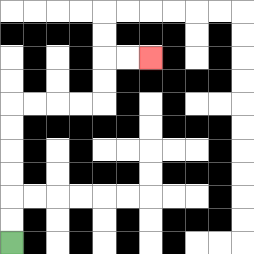{'start': '[0, 10]', 'end': '[6, 2]', 'path_directions': 'U,U,U,U,U,U,R,R,R,R,U,U,R,R', 'path_coordinates': '[[0, 10], [0, 9], [0, 8], [0, 7], [0, 6], [0, 5], [0, 4], [1, 4], [2, 4], [3, 4], [4, 4], [4, 3], [4, 2], [5, 2], [6, 2]]'}